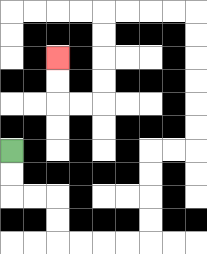{'start': '[0, 6]', 'end': '[2, 2]', 'path_directions': 'D,D,R,R,D,D,R,R,R,R,U,U,U,U,R,R,U,U,U,U,U,U,L,L,L,L,D,D,D,D,L,L,U,U', 'path_coordinates': '[[0, 6], [0, 7], [0, 8], [1, 8], [2, 8], [2, 9], [2, 10], [3, 10], [4, 10], [5, 10], [6, 10], [6, 9], [6, 8], [6, 7], [6, 6], [7, 6], [8, 6], [8, 5], [8, 4], [8, 3], [8, 2], [8, 1], [8, 0], [7, 0], [6, 0], [5, 0], [4, 0], [4, 1], [4, 2], [4, 3], [4, 4], [3, 4], [2, 4], [2, 3], [2, 2]]'}